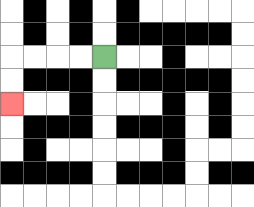{'start': '[4, 2]', 'end': '[0, 4]', 'path_directions': 'L,L,L,L,D,D', 'path_coordinates': '[[4, 2], [3, 2], [2, 2], [1, 2], [0, 2], [0, 3], [0, 4]]'}